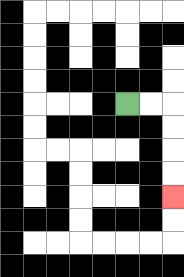{'start': '[5, 4]', 'end': '[7, 8]', 'path_directions': 'R,R,D,D,D,D', 'path_coordinates': '[[5, 4], [6, 4], [7, 4], [7, 5], [7, 6], [7, 7], [7, 8]]'}